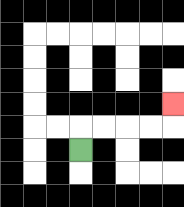{'start': '[3, 6]', 'end': '[7, 4]', 'path_directions': 'U,R,R,R,R,U', 'path_coordinates': '[[3, 6], [3, 5], [4, 5], [5, 5], [6, 5], [7, 5], [7, 4]]'}